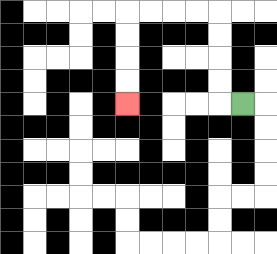{'start': '[10, 4]', 'end': '[5, 4]', 'path_directions': 'L,U,U,U,U,L,L,L,L,D,D,D,D', 'path_coordinates': '[[10, 4], [9, 4], [9, 3], [9, 2], [9, 1], [9, 0], [8, 0], [7, 0], [6, 0], [5, 0], [5, 1], [5, 2], [5, 3], [5, 4]]'}